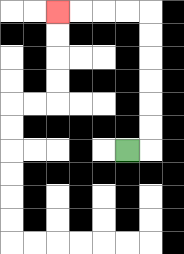{'start': '[5, 6]', 'end': '[2, 0]', 'path_directions': 'R,U,U,U,U,U,U,L,L,L,L', 'path_coordinates': '[[5, 6], [6, 6], [6, 5], [6, 4], [6, 3], [6, 2], [6, 1], [6, 0], [5, 0], [4, 0], [3, 0], [2, 0]]'}